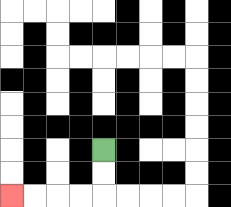{'start': '[4, 6]', 'end': '[0, 8]', 'path_directions': 'D,D,L,L,L,L', 'path_coordinates': '[[4, 6], [4, 7], [4, 8], [3, 8], [2, 8], [1, 8], [0, 8]]'}